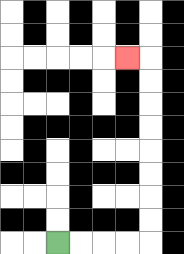{'start': '[2, 10]', 'end': '[5, 2]', 'path_directions': 'R,R,R,R,U,U,U,U,U,U,U,U,L', 'path_coordinates': '[[2, 10], [3, 10], [4, 10], [5, 10], [6, 10], [6, 9], [6, 8], [6, 7], [6, 6], [6, 5], [6, 4], [6, 3], [6, 2], [5, 2]]'}